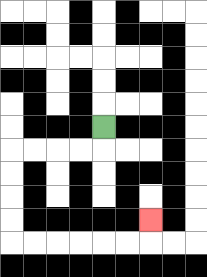{'start': '[4, 5]', 'end': '[6, 9]', 'path_directions': 'D,L,L,L,L,D,D,D,D,R,R,R,R,R,R,U', 'path_coordinates': '[[4, 5], [4, 6], [3, 6], [2, 6], [1, 6], [0, 6], [0, 7], [0, 8], [0, 9], [0, 10], [1, 10], [2, 10], [3, 10], [4, 10], [5, 10], [6, 10], [6, 9]]'}